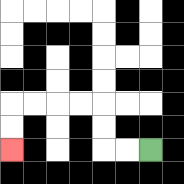{'start': '[6, 6]', 'end': '[0, 6]', 'path_directions': 'L,L,U,U,L,L,L,L,D,D', 'path_coordinates': '[[6, 6], [5, 6], [4, 6], [4, 5], [4, 4], [3, 4], [2, 4], [1, 4], [0, 4], [0, 5], [0, 6]]'}